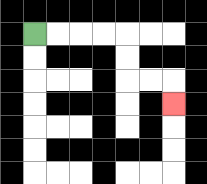{'start': '[1, 1]', 'end': '[7, 4]', 'path_directions': 'R,R,R,R,D,D,R,R,D', 'path_coordinates': '[[1, 1], [2, 1], [3, 1], [4, 1], [5, 1], [5, 2], [5, 3], [6, 3], [7, 3], [7, 4]]'}